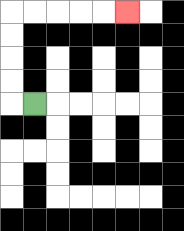{'start': '[1, 4]', 'end': '[5, 0]', 'path_directions': 'L,U,U,U,U,R,R,R,R,R', 'path_coordinates': '[[1, 4], [0, 4], [0, 3], [0, 2], [0, 1], [0, 0], [1, 0], [2, 0], [3, 0], [4, 0], [5, 0]]'}